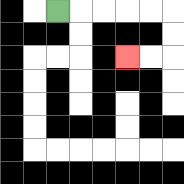{'start': '[2, 0]', 'end': '[5, 2]', 'path_directions': 'R,R,R,R,R,D,D,L,L', 'path_coordinates': '[[2, 0], [3, 0], [4, 0], [5, 0], [6, 0], [7, 0], [7, 1], [7, 2], [6, 2], [5, 2]]'}